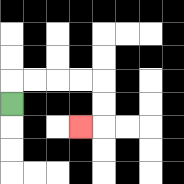{'start': '[0, 4]', 'end': '[3, 5]', 'path_directions': 'U,R,R,R,R,D,D,L', 'path_coordinates': '[[0, 4], [0, 3], [1, 3], [2, 3], [3, 3], [4, 3], [4, 4], [4, 5], [3, 5]]'}